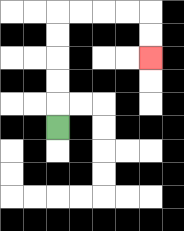{'start': '[2, 5]', 'end': '[6, 2]', 'path_directions': 'U,U,U,U,U,R,R,R,R,D,D', 'path_coordinates': '[[2, 5], [2, 4], [2, 3], [2, 2], [2, 1], [2, 0], [3, 0], [4, 0], [5, 0], [6, 0], [6, 1], [6, 2]]'}